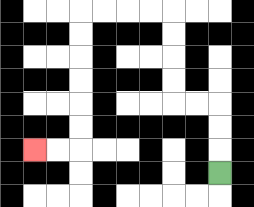{'start': '[9, 7]', 'end': '[1, 6]', 'path_directions': 'U,U,U,L,L,U,U,U,U,L,L,L,L,D,D,D,D,D,D,L,L', 'path_coordinates': '[[9, 7], [9, 6], [9, 5], [9, 4], [8, 4], [7, 4], [7, 3], [7, 2], [7, 1], [7, 0], [6, 0], [5, 0], [4, 0], [3, 0], [3, 1], [3, 2], [3, 3], [3, 4], [3, 5], [3, 6], [2, 6], [1, 6]]'}